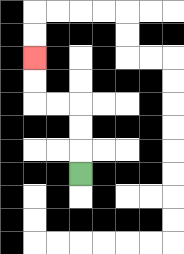{'start': '[3, 7]', 'end': '[1, 2]', 'path_directions': 'U,U,U,L,L,U,U', 'path_coordinates': '[[3, 7], [3, 6], [3, 5], [3, 4], [2, 4], [1, 4], [1, 3], [1, 2]]'}